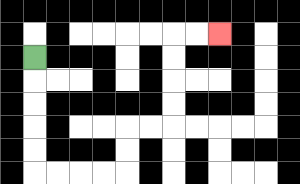{'start': '[1, 2]', 'end': '[9, 1]', 'path_directions': 'D,D,D,D,D,R,R,R,R,U,U,R,R,U,U,U,U,R,R', 'path_coordinates': '[[1, 2], [1, 3], [1, 4], [1, 5], [1, 6], [1, 7], [2, 7], [3, 7], [4, 7], [5, 7], [5, 6], [5, 5], [6, 5], [7, 5], [7, 4], [7, 3], [7, 2], [7, 1], [8, 1], [9, 1]]'}